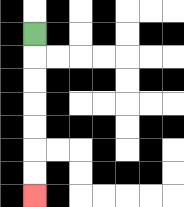{'start': '[1, 1]', 'end': '[1, 8]', 'path_directions': 'D,D,D,D,D,D,D', 'path_coordinates': '[[1, 1], [1, 2], [1, 3], [1, 4], [1, 5], [1, 6], [1, 7], [1, 8]]'}